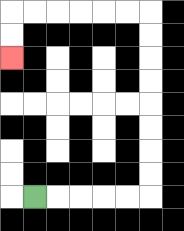{'start': '[1, 8]', 'end': '[0, 2]', 'path_directions': 'R,R,R,R,R,U,U,U,U,U,U,U,U,L,L,L,L,L,L,D,D', 'path_coordinates': '[[1, 8], [2, 8], [3, 8], [4, 8], [5, 8], [6, 8], [6, 7], [6, 6], [6, 5], [6, 4], [6, 3], [6, 2], [6, 1], [6, 0], [5, 0], [4, 0], [3, 0], [2, 0], [1, 0], [0, 0], [0, 1], [0, 2]]'}